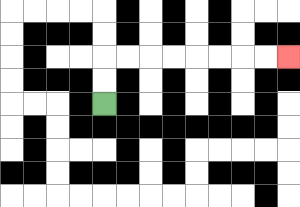{'start': '[4, 4]', 'end': '[12, 2]', 'path_directions': 'U,U,R,R,R,R,R,R,R,R', 'path_coordinates': '[[4, 4], [4, 3], [4, 2], [5, 2], [6, 2], [7, 2], [8, 2], [9, 2], [10, 2], [11, 2], [12, 2]]'}